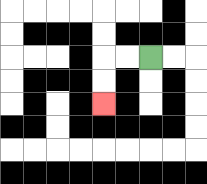{'start': '[6, 2]', 'end': '[4, 4]', 'path_directions': 'L,L,D,D', 'path_coordinates': '[[6, 2], [5, 2], [4, 2], [4, 3], [4, 4]]'}